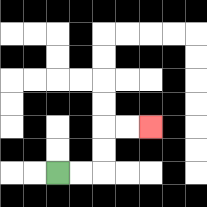{'start': '[2, 7]', 'end': '[6, 5]', 'path_directions': 'R,R,U,U,R,R', 'path_coordinates': '[[2, 7], [3, 7], [4, 7], [4, 6], [4, 5], [5, 5], [6, 5]]'}